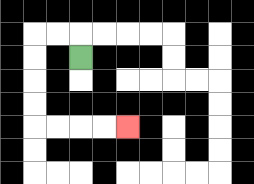{'start': '[3, 2]', 'end': '[5, 5]', 'path_directions': 'U,L,L,D,D,D,D,R,R,R,R', 'path_coordinates': '[[3, 2], [3, 1], [2, 1], [1, 1], [1, 2], [1, 3], [1, 4], [1, 5], [2, 5], [3, 5], [4, 5], [5, 5]]'}